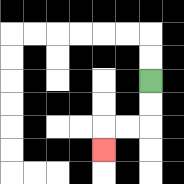{'start': '[6, 3]', 'end': '[4, 6]', 'path_directions': 'D,D,L,L,D', 'path_coordinates': '[[6, 3], [6, 4], [6, 5], [5, 5], [4, 5], [4, 6]]'}